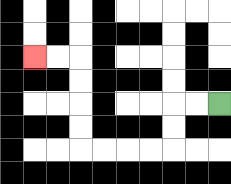{'start': '[9, 4]', 'end': '[1, 2]', 'path_directions': 'L,L,D,D,L,L,L,L,U,U,U,U,L,L', 'path_coordinates': '[[9, 4], [8, 4], [7, 4], [7, 5], [7, 6], [6, 6], [5, 6], [4, 6], [3, 6], [3, 5], [3, 4], [3, 3], [3, 2], [2, 2], [1, 2]]'}